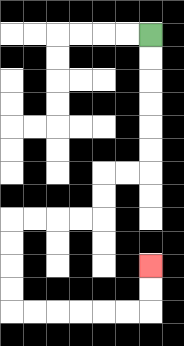{'start': '[6, 1]', 'end': '[6, 11]', 'path_directions': 'D,D,D,D,D,D,L,L,D,D,L,L,L,L,D,D,D,D,R,R,R,R,R,R,U,U', 'path_coordinates': '[[6, 1], [6, 2], [6, 3], [6, 4], [6, 5], [6, 6], [6, 7], [5, 7], [4, 7], [4, 8], [4, 9], [3, 9], [2, 9], [1, 9], [0, 9], [0, 10], [0, 11], [0, 12], [0, 13], [1, 13], [2, 13], [3, 13], [4, 13], [5, 13], [6, 13], [6, 12], [6, 11]]'}